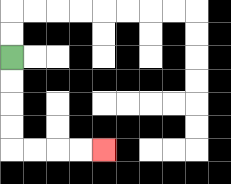{'start': '[0, 2]', 'end': '[4, 6]', 'path_directions': 'D,D,D,D,R,R,R,R', 'path_coordinates': '[[0, 2], [0, 3], [0, 4], [0, 5], [0, 6], [1, 6], [2, 6], [3, 6], [4, 6]]'}